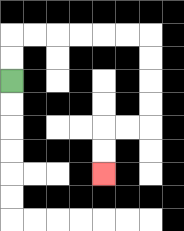{'start': '[0, 3]', 'end': '[4, 7]', 'path_directions': 'U,U,R,R,R,R,R,R,D,D,D,D,L,L,D,D', 'path_coordinates': '[[0, 3], [0, 2], [0, 1], [1, 1], [2, 1], [3, 1], [4, 1], [5, 1], [6, 1], [6, 2], [6, 3], [6, 4], [6, 5], [5, 5], [4, 5], [4, 6], [4, 7]]'}